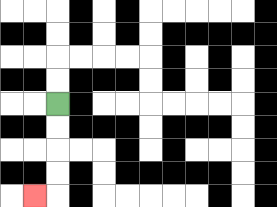{'start': '[2, 4]', 'end': '[1, 8]', 'path_directions': 'D,D,D,D,L', 'path_coordinates': '[[2, 4], [2, 5], [2, 6], [2, 7], [2, 8], [1, 8]]'}